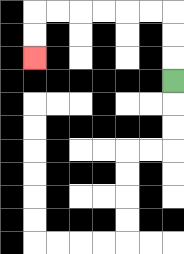{'start': '[7, 3]', 'end': '[1, 2]', 'path_directions': 'U,U,U,L,L,L,L,L,L,D,D', 'path_coordinates': '[[7, 3], [7, 2], [7, 1], [7, 0], [6, 0], [5, 0], [4, 0], [3, 0], [2, 0], [1, 0], [1, 1], [1, 2]]'}